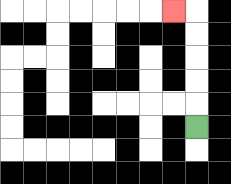{'start': '[8, 5]', 'end': '[7, 0]', 'path_directions': 'U,U,U,U,U,L', 'path_coordinates': '[[8, 5], [8, 4], [8, 3], [8, 2], [8, 1], [8, 0], [7, 0]]'}